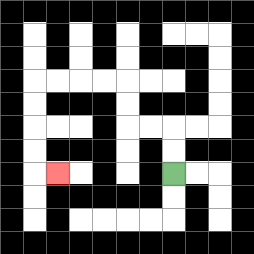{'start': '[7, 7]', 'end': '[2, 7]', 'path_directions': 'U,U,L,L,U,U,L,L,L,L,D,D,D,D,R', 'path_coordinates': '[[7, 7], [7, 6], [7, 5], [6, 5], [5, 5], [5, 4], [5, 3], [4, 3], [3, 3], [2, 3], [1, 3], [1, 4], [1, 5], [1, 6], [1, 7], [2, 7]]'}